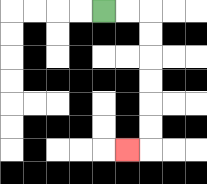{'start': '[4, 0]', 'end': '[5, 6]', 'path_directions': 'R,R,D,D,D,D,D,D,L', 'path_coordinates': '[[4, 0], [5, 0], [6, 0], [6, 1], [6, 2], [6, 3], [6, 4], [6, 5], [6, 6], [5, 6]]'}